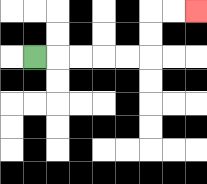{'start': '[1, 2]', 'end': '[8, 0]', 'path_directions': 'R,R,R,R,R,U,U,R,R', 'path_coordinates': '[[1, 2], [2, 2], [3, 2], [4, 2], [5, 2], [6, 2], [6, 1], [6, 0], [7, 0], [8, 0]]'}